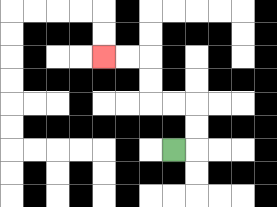{'start': '[7, 6]', 'end': '[4, 2]', 'path_directions': 'R,U,U,L,L,U,U,L,L', 'path_coordinates': '[[7, 6], [8, 6], [8, 5], [8, 4], [7, 4], [6, 4], [6, 3], [6, 2], [5, 2], [4, 2]]'}